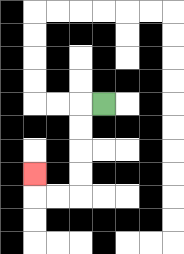{'start': '[4, 4]', 'end': '[1, 7]', 'path_directions': 'L,D,D,D,D,L,L,U', 'path_coordinates': '[[4, 4], [3, 4], [3, 5], [3, 6], [3, 7], [3, 8], [2, 8], [1, 8], [1, 7]]'}